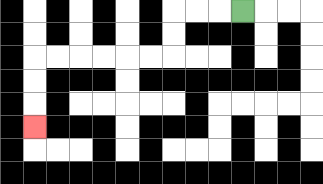{'start': '[10, 0]', 'end': '[1, 5]', 'path_directions': 'L,L,L,D,D,L,L,L,L,L,L,D,D,D', 'path_coordinates': '[[10, 0], [9, 0], [8, 0], [7, 0], [7, 1], [7, 2], [6, 2], [5, 2], [4, 2], [3, 2], [2, 2], [1, 2], [1, 3], [1, 4], [1, 5]]'}